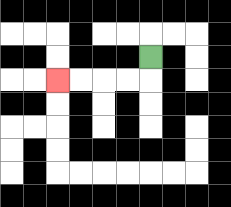{'start': '[6, 2]', 'end': '[2, 3]', 'path_directions': 'D,L,L,L,L', 'path_coordinates': '[[6, 2], [6, 3], [5, 3], [4, 3], [3, 3], [2, 3]]'}